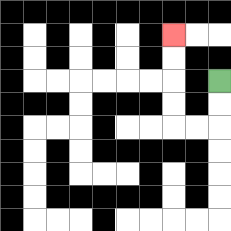{'start': '[9, 3]', 'end': '[7, 1]', 'path_directions': 'D,D,L,L,U,U,U,U', 'path_coordinates': '[[9, 3], [9, 4], [9, 5], [8, 5], [7, 5], [7, 4], [7, 3], [7, 2], [7, 1]]'}